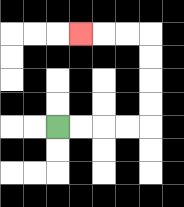{'start': '[2, 5]', 'end': '[3, 1]', 'path_directions': 'R,R,R,R,U,U,U,U,L,L,L', 'path_coordinates': '[[2, 5], [3, 5], [4, 5], [5, 5], [6, 5], [6, 4], [6, 3], [6, 2], [6, 1], [5, 1], [4, 1], [3, 1]]'}